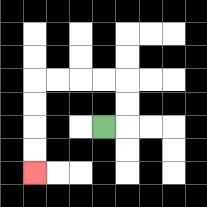{'start': '[4, 5]', 'end': '[1, 7]', 'path_directions': 'R,U,U,L,L,L,L,D,D,D,D', 'path_coordinates': '[[4, 5], [5, 5], [5, 4], [5, 3], [4, 3], [3, 3], [2, 3], [1, 3], [1, 4], [1, 5], [1, 6], [1, 7]]'}